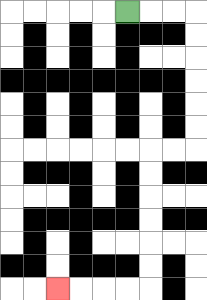{'start': '[5, 0]', 'end': '[2, 12]', 'path_directions': 'R,R,R,D,D,D,D,D,D,L,L,D,D,D,D,D,D,L,L,L,L', 'path_coordinates': '[[5, 0], [6, 0], [7, 0], [8, 0], [8, 1], [8, 2], [8, 3], [8, 4], [8, 5], [8, 6], [7, 6], [6, 6], [6, 7], [6, 8], [6, 9], [6, 10], [6, 11], [6, 12], [5, 12], [4, 12], [3, 12], [2, 12]]'}